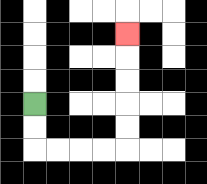{'start': '[1, 4]', 'end': '[5, 1]', 'path_directions': 'D,D,R,R,R,R,U,U,U,U,U', 'path_coordinates': '[[1, 4], [1, 5], [1, 6], [2, 6], [3, 6], [4, 6], [5, 6], [5, 5], [5, 4], [5, 3], [5, 2], [5, 1]]'}